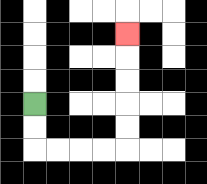{'start': '[1, 4]', 'end': '[5, 1]', 'path_directions': 'D,D,R,R,R,R,U,U,U,U,U', 'path_coordinates': '[[1, 4], [1, 5], [1, 6], [2, 6], [3, 6], [4, 6], [5, 6], [5, 5], [5, 4], [5, 3], [5, 2], [5, 1]]'}